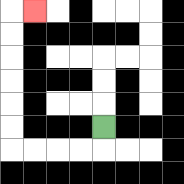{'start': '[4, 5]', 'end': '[1, 0]', 'path_directions': 'D,L,L,L,L,U,U,U,U,U,U,R', 'path_coordinates': '[[4, 5], [4, 6], [3, 6], [2, 6], [1, 6], [0, 6], [0, 5], [0, 4], [0, 3], [0, 2], [0, 1], [0, 0], [1, 0]]'}